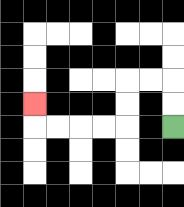{'start': '[7, 5]', 'end': '[1, 4]', 'path_directions': 'U,U,L,L,D,D,L,L,L,L,U', 'path_coordinates': '[[7, 5], [7, 4], [7, 3], [6, 3], [5, 3], [5, 4], [5, 5], [4, 5], [3, 5], [2, 5], [1, 5], [1, 4]]'}